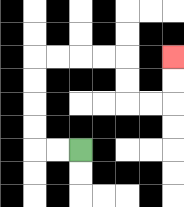{'start': '[3, 6]', 'end': '[7, 2]', 'path_directions': 'L,L,U,U,U,U,R,R,R,R,D,D,R,R,U,U', 'path_coordinates': '[[3, 6], [2, 6], [1, 6], [1, 5], [1, 4], [1, 3], [1, 2], [2, 2], [3, 2], [4, 2], [5, 2], [5, 3], [5, 4], [6, 4], [7, 4], [7, 3], [7, 2]]'}